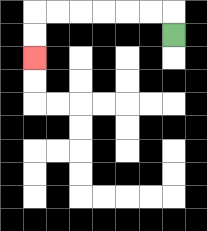{'start': '[7, 1]', 'end': '[1, 2]', 'path_directions': 'U,L,L,L,L,L,L,D,D', 'path_coordinates': '[[7, 1], [7, 0], [6, 0], [5, 0], [4, 0], [3, 0], [2, 0], [1, 0], [1, 1], [1, 2]]'}